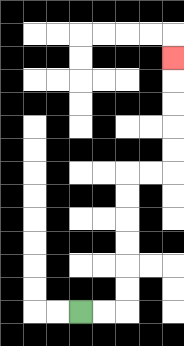{'start': '[3, 13]', 'end': '[7, 2]', 'path_directions': 'R,R,U,U,U,U,U,U,R,R,U,U,U,U,U', 'path_coordinates': '[[3, 13], [4, 13], [5, 13], [5, 12], [5, 11], [5, 10], [5, 9], [5, 8], [5, 7], [6, 7], [7, 7], [7, 6], [7, 5], [7, 4], [7, 3], [7, 2]]'}